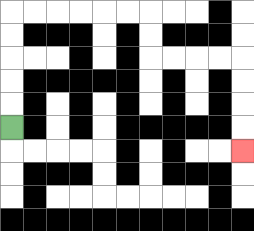{'start': '[0, 5]', 'end': '[10, 6]', 'path_directions': 'U,U,U,U,U,R,R,R,R,R,R,D,D,R,R,R,R,D,D,D,D', 'path_coordinates': '[[0, 5], [0, 4], [0, 3], [0, 2], [0, 1], [0, 0], [1, 0], [2, 0], [3, 0], [4, 0], [5, 0], [6, 0], [6, 1], [6, 2], [7, 2], [8, 2], [9, 2], [10, 2], [10, 3], [10, 4], [10, 5], [10, 6]]'}